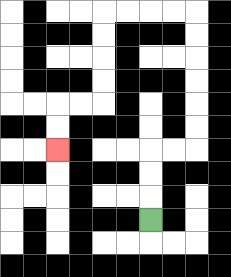{'start': '[6, 9]', 'end': '[2, 6]', 'path_directions': 'U,U,U,R,R,U,U,U,U,U,U,L,L,L,L,D,D,D,D,L,L,D,D', 'path_coordinates': '[[6, 9], [6, 8], [6, 7], [6, 6], [7, 6], [8, 6], [8, 5], [8, 4], [8, 3], [8, 2], [8, 1], [8, 0], [7, 0], [6, 0], [5, 0], [4, 0], [4, 1], [4, 2], [4, 3], [4, 4], [3, 4], [2, 4], [2, 5], [2, 6]]'}